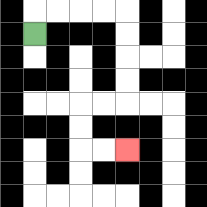{'start': '[1, 1]', 'end': '[5, 6]', 'path_directions': 'U,R,R,R,R,D,D,D,D,L,L,D,D,R,R', 'path_coordinates': '[[1, 1], [1, 0], [2, 0], [3, 0], [4, 0], [5, 0], [5, 1], [5, 2], [5, 3], [5, 4], [4, 4], [3, 4], [3, 5], [3, 6], [4, 6], [5, 6]]'}